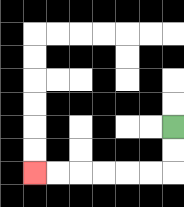{'start': '[7, 5]', 'end': '[1, 7]', 'path_directions': 'D,D,L,L,L,L,L,L', 'path_coordinates': '[[7, 5], [7, 6], [7, 7], [6, 7], [5, 7], [4, 7], [3, 7], [2, 7], [1, 7]]'}